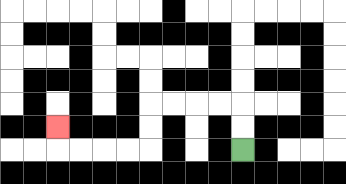{'start': '[10, 6]', 'end': '[2, 5]', 'path_directions': 'U,U,L,L,L,L,D,D,L,L,L,L,U', 'path_coordinates': '[[10, 6], [10, 5], [10, 4], [9, 4], [8, 4], [7, 4], [6, 4], [6, 5], [6, 6], [5, 6], [4, 6], [3, 6], [2, 6], [2, 5]]'}